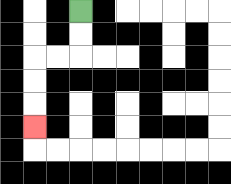{'start': '[3, 0]', 'end': '[1, 5]', 'path_directions': 'D,D,L,L,D,D,D', 'path_coordinates': '[[3, 0], [3, 1], [3, 2], [2, 2], [1, 2], [1, 3], [1, 4], [1, 5]]'}